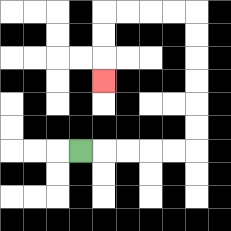{'start': '[3, 6]', 'end': '[4, 3]', 'path_directions': 'R,R,R,R,R,U,U,U,U,U,U,L,L,L,L,D,D,D', 'path_coordinates': '[[3, 6], [4, 6], [5, 6], [6, 6], [7, 6], [8, 6], [8, 5], [8, 4], [8, 3], [8, 2], [8, 1], [8, 0], [7, 0], [6, 0], [5, 0], [4, 0], [4, 1], [4, 2], [4, 3]]'}